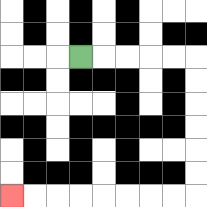{'start': '[3, 2]', 'end': '[0, 8]', 'path_directions': 'R,R,R,R,R,D,D,D,D,D,D,L,L,L,L,L,L,L,L', 'path_coordinates': '[[3, 2], [4, 2], [5, 2], [6, 2], [7, 2], [8, 2], [8, 3], [8, 4], [8, 5], [8, 6], [8, 7], [8, 8], [7, 8], [6, 8], [5, 8], [4, 8], [3, 8], [2, 8], [1, 8], [0, 8]]'}